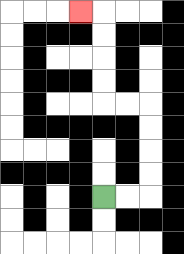{'start': '[4, 8]', 'end': '[3, 0]', 'path_directions': 'R,R,U,U,U,U,L,L,U,U,U,U,L', 'path_coordinates': '[[4, 8], [5, 8], [6, 8], [6, 7], [6, 6], [6, 5], [6, 4], [5, 4], [4, 4], [4, 3], [4, 2], [4, 1], [4, 0], [3, 0]]'}